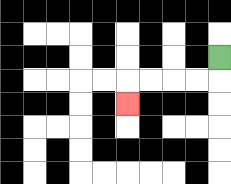{'start': '[9, 2]', 'end': '[5, 4]', 'path_directions': 'D,L,L,L,L,D', 'path_coordinates': '[[9, 2], [9, 3], [8, 3], [7, 3], [6, 3], [5, 3], [5, 4]]'}